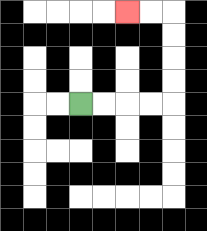{'start': '[3, 4]', 'end': '[5, 0]', 'path_directions': 'R,R,R,R,U,U,U,U,L,L', 'path_coordinates': '[[3, 4], [4, 4], [5, 4], [6, 4], [7, 4], [7, 3], [7, 2], [7, 1], [7, 0], [6, 0], [5, 0]]'}